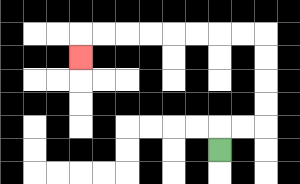{'start': '[9, 6]', 'end': '[3, 2]', 'path_directions': 'U,R,R,U,U,U,U,L,L,L,L,L,L,L,L,D', 'path_coordinates': '[[9, 6], [9, 5], [10, 5], [11, 5], [11, 4], [11, 3], [11, 2], [11, 1], [10, 1], [9, 1], [8, 1], [7, 1], [6, 1], [5, 1], [4, 1], [3, 1], [3, 2]]'}